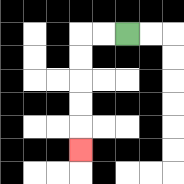{'start': '[5, 1]', 'end': '[3, 6]', 'path_directions': 'L,L,D,D,D,D,D', 'path_coordinates': '[[5, 1], [4, 1], [3, 1], [3, 2], [3, 3], [3, 4], [3, 5], [3, 6]]'}